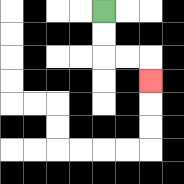{'start': '[4, 0]', 'end': '[6, 3]', 'path_directions': 'D,D,R,R,D', 'path_coordinates': '[[4, 0], [4, 1], [4, 2], [5, 2], [6, 2], [6, 3]]'}